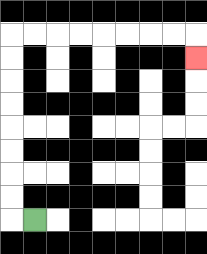{'start': '[1, 9]', 'end': '[8, 2]', 'path_directions': 'L,U,U,U,U,U,U,U,U,R,R,R,R,R,R,R,R,D', 'path_coordinates': '[[1, 9], [0, 9], [0, 8], [0, 7], [0, 6], [0, 5], [0, 4], [0, 3], [0, 2], [0, 1], [1, 1], [2, 1], [3, 1], [4, 1], [5, 1], [6, 1], [7, 1], [8, 1], [8, 2]]'}